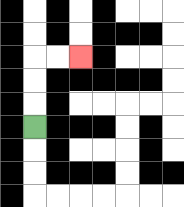{'start': '[1, 5]', 'end': '[3, 2]', 'path_directions': 'U,U,U,R,R', 'path_coordinates': '[[1, 5], [1, 4], [1, 3], [1, 2], [2, 2], [3, 2]]'}